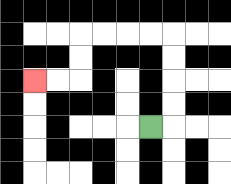{'start': '[6, 5]', 'end': '[1, 3]', 'path_directions': 'R,U,U,U,U,L,L,L,L,D,D,L,L', 'path_coordinates': '[[6, 5], [7, 5], [7, 4], [7, 3], [7, 2], [7, 1], [6, 1], [5, 1], [4, 1], [3, 1], [3, 2], [3, 3], [2, 3], [1, 3]]'}